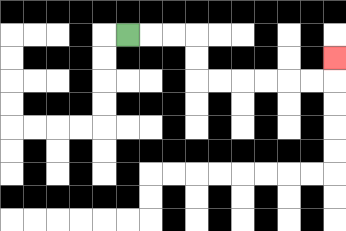{'start': '[5, 1]', 'end': '[14, 2]', 'path_directions': 'R,R,R,D,D,R,R,R,R,R,R,U', 'path_coordinates': '[[5, 1], [6, 1], [7, 1], [8, 1], [8, 2], [8, 3], [9, 3], [10, 3], [11, 3], [12, 3], [13, 3], [14, 3], [14, 2]]'}